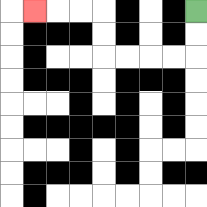{'start': '[8, 0]', 'end': '[1, 0]', 'path_directions': 'D,D,L,L,L,L,U,U,L,L,L', 'path_coordinates': '[[8, 0], [8, 1], [8, 2], [7, 2], [6, 2], [5, 2], [4, 2], [4, 1], [4, 0], [3, 0], [2, 0], [1, 0]]'}